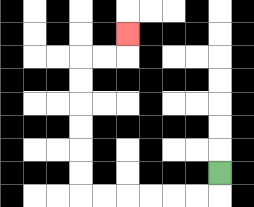{'start': '[9, 7]', 'end': '[5, 1]', 'path_directions': 'D,L,L,L,L,L,L,U,U,U,U,U,U,R,R,U', 'path_coordinates': '[[9, 7], [9, 8], [8, 8], [7, 8], [6, 8], [5, 8], [4, 8], [3, 8], [3, 7], [3, 6], [3, 5], [3, 4], [3, 3], [3, 2], [4, 2], [5, 2], [5, 1]]'}